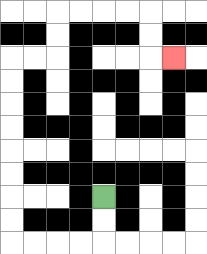{'start': '[4, 8]', 'end': '[7, 2]', 'path_directions': 'D,D,L,L,L,L,U,U,U,U,U,U,U,U,R,R,U,U,R,R,R,R,D,D,R', 'path_coordinates': '[[4, 8], [4, 9], [4, 10], [3, 10], [2, 10], [1, 10], [0, 10], [0, 9], [0, 8], [0, 7], [0, 6], [0, 5], [0, 4], [0, 3], [0, 2], [1, 2], [2, 2], [2, 1], [2, 0], [3, 0], [4, 0], [5, 0], [6, 0], [6, 1], [6, 2], [7, 2]]'}